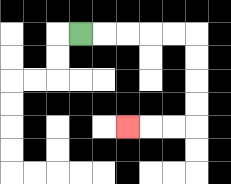{'start': '[3, 1]', 'end': '[5, 5]', 'path_directions': 'R,R,R,R,R,D,D,D,D,L,L,L', 'path_coordinates': '[[3, 1], [4, 1], [5, 1], [6, 1], [7, 1], [8, 1], [8, 2], [8, 3], [8, 4], [8, 5], [7, 5], [6, 5], [5, 5]]'}